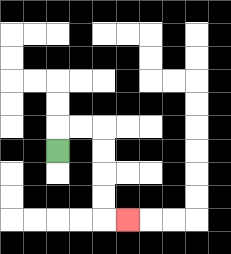{'start': '[2, 6]', 'end': '[5, 9]', 'path_directions': 'U,R,R,D,D,D,D,R', 'path_coordinates': '[[2, 6], [2, 5], [3, 5], [4, 5], [4, 6], [4, 7], [4, 8], [4, 9], [5, 9]]'}